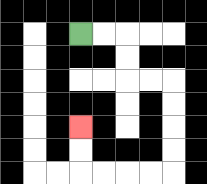{'start': '[3, 1]', 'end': '[3, 5]', 'path_directions': 'R,R,D,D,R,R,D,D,D,D,L,L,L,L,U,U', 'path_coordinates': '[[3, 1], [4, 1], [5, 1], [5, 2], [5, 3], [6, 3], [7, 3], [7, 4], [7, 5], [7, 6], [7, 7], [6, 7], [5, 7], [4, 7], [3, 7], [3, 6], [3, 5]]'}